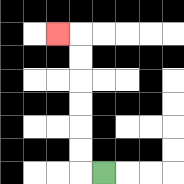{'start': '[4, 7]', 'end': '[2, 1]', 'path_directions': 'L,U,U,U,U,U,U,L', 'path_coordinates': '[[4, 7], [3, 7], [3, 6], [3, 5], [3, 4], [3, 3], [3, 2], [3, 1], [2, 1]]'}